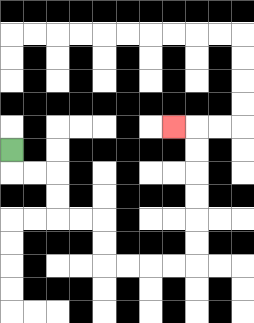{'start': '[0, 6]', 'end': '[7, 5]', 'path_directions': 'D,R,R,D,D,R,R,D,D,R,R,R,R,U,U,U,U,U,U,L', 'path_coordinates': '[[0, 6], [0, 7], [1, 7], [2, 7], [2, 8], [2, 9], [3, 9], [4, 9], [4, 10], [4, 11], [5, 11], [6, 11], [7, 11], [8, 11], [8, 10], [8, 9], [8, 8], [8, 7], [8, 6], [8, 5], [7, 5]]'}